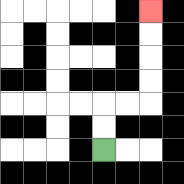{'start': '[4, 6]', 'end': '[6, 0]', 'path_directions': 'U,U,R,R,U,U,U,U', 'path_coordinates': '[[4, 6], [4, 5], [4, 4], [5, 4], [6, 4], [6, 3], [6, 2], [6, 1], [6, 0]]'}